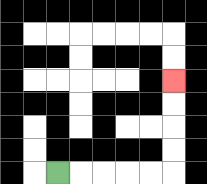{'start': '[2, 7]', 'end': '[7, 3]', 'path_directions': 'R,R,R,R,R,U,U,U,U', 'path_coordinates': '[[2, 7], [3, 7], [4, 7], [5, 7], [6, 7], [7, 7], [7, 6], [7, 5], [7, 4], [7, 3]]'}